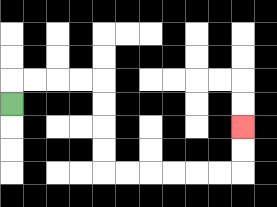{'start': '[0, 4]', 'end': '[10, 5]', 'path_directions': 'U,R,R,R,R,D,D,D,D,R,R,R,R,R,R,U,U', 'path_coordinates': '[[0, 4], [0, 3], [1, 3], [2, 3], [3, 3], [4, 3], [4, 4], [4, 5], [4, 6], [4, 7], [5, 7], [6, 7], [7, 7], [8, 7], [9, 7], [10, 7], [10, 6], [10, 5]]'}